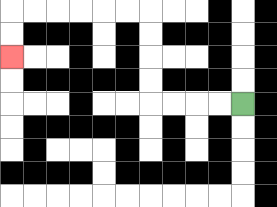{'start': '[10, 4]', 'end': '[0, 2]', 'path_directions': 'L,L,L,L,U,U,U,U,L,L,L,L,L,L,D,D', 'path_coordinates': '[[10, 4], [9, 4], [8, 4], [7, 4], [6, 4], [6, 3], [6, 2], [6, 1], [6, 0], [5, 0], [4, 0], [3, 0], [2, 0], [1, 0], [0, 0], [0, 1], [0, 2]]'}